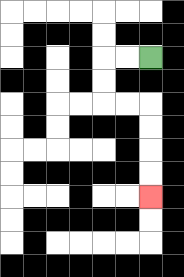{'start': '[6, 2]', 'end': '[6, 8]', 'path_directions': 'L,L,D,D,R,R,D,D,D,D', 'path_coordinates': '[[6, 2], [5, 2], [4, 2], [4, 3], [4, 4], [5, 4], [6, 4], [6, 5], [6, 6], [6, 7], [6, 8]]'}